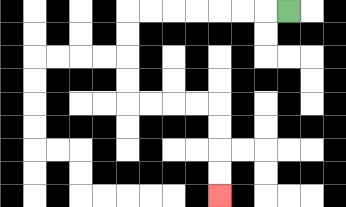{'start': '[12, 0]', 'end': '[9, 8]', 'path_directions': 'L,L,L,L,L,L,L,D,D,D,D,R,R,R,R,D,D,D,D', 'path_coordinates': '[[12, 0], [11, 0], [10, 0], [9, 0], [8, 0], [7, 0], [6, 0], [5, 0], [5, 1], [5, 2], [5, 3], [5, 4], [6, 4], [7, 4], [8, 4], [9, 4], [9, 5], [9, 6], [9, 7], [9, 8]]'}